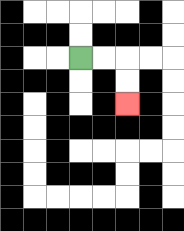{'start': '[3, 2]', 'end': '[5, 4]', 'path_directions': 'R,R,D,D', 'path_coordinates': '[[3, 2], [4, 2], [5, 2], [5, 3], [5, 4]]'}